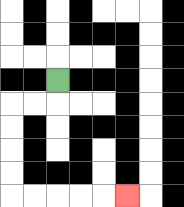{'start': '[2, 3]', 'end': '[5, 8]', 'path_directions': 'D,L,L,D,D,D,D,R,R,R,R,R', 'path_coordinates': '[[2, 3], [2, 4], [1, 4], [0, 4], [0, 5], [0, 6], [0, 7], [0, 8], [1, 8], [2, 8], [3, 8], [4, 8], [5, 8]]'}